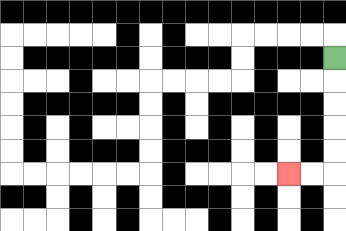{'start': '[14, 2]', 'end': '[12, 7]', 'path_directions': 'D,D,D,D,D,L,L', 'path_coordinates': '[[14, 2], [14, 3], [14, 4], [14, 5], [14, 6], [14, 7], [13, 7], [12, 7]]'}